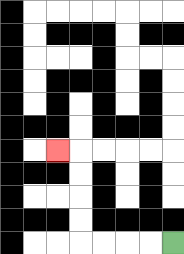{'start': '[7, 10]', 'end': '[2, 6]', 'path_directions': 'L,L,L,L,U,U,U,U,L', 'path_coordinates': '[[7, 10], [6, 10], [5, 10], [4, 10], [3, 10], [3, 9], [3, 8], [3, 7], [3, 6], [2, 6]]'}